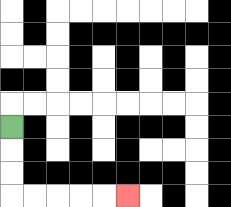{'start': '[0, 5]', 'end': '[5, 8]', 'path_directions': 'D,D,D,R,R,R,R,R', 'path_coordinates': '[[0, 5], [0, 6], [0, 7], [0, 8], [1, 8], [2, 8], [3, 8], [4, 8], [5, 8]]'}